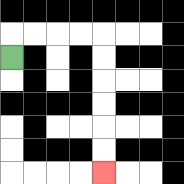{'start': '[0, 2]', 'end': '[4, 7]', 'path_directions': 'U,R,R,R,R,D,D,D,D,D,D', 'path_coordinates': '[[0, 2], [0, 1], [1, 1], [2, 1], [3, 1], [4, 1], [4, 2], [4, 3], [4, 4], [4, 5], [4, 6], [4, 7]]'}